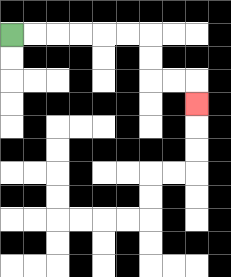{'start': '[0, 1]', 'end': '[8, 4]', 'path_directions': 'R,R,R,R,R,R,D,D,R,R,D', 'path_coordinates': '[[0, 1], [1, 1], [2, 1], [3, 1], [4, 1], [5, 1], [6, 1], [6, 2], [6, 3], [7, 3], [8, 3], [8, 4]]'}